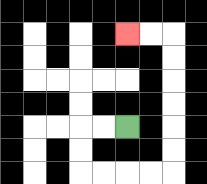{'start': '[5, 5]', 'end': '[5, 1]', 'path_directions': 'L,L,D,D,R,R,R,R,U,U,U,U,U,U,L,L', 'path_coordinates': '[[5, 5], [4, 5], [3, 5], [3, 6], [3, 7], [4, 7], [5, 7], [6, 7], [7, 7], [7, 6], [7, 5], [7, 4], [7, 3], [7, 2], [7, 1], [6, 1], [5, 1]]'}